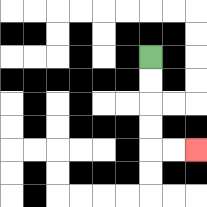{'start': '[6, 2]', 'end': '[8, 6]', 'path_directions': 'D,D,D,D,R,R', 'path_coordinates': '[[6, 2], [6, 3], [6, 4], [6, 5], [6, 6], [7, 6], [8, 6]]'}